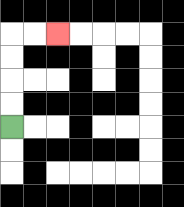{'start': '[0, 5]', 'end': '[2, 1]', 'path_directions': 'U,U,U,U,R,R', 'path_coordinates': '[[0, 5], [0, 4], [0, 3], [0, 2], [0, 1], [1, 1], [2, 1]]'}